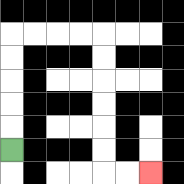{'start': '[0, 6]', 'end': '[6, 7]', 'path_directions': 'U,U,U,U,U,R,R,R,R,D,D,D,D,D,D,R,R', 'path_coordinates': '[[0, 6], [0, 5], [0, 4], [0, 3], [0, 2], [0, 1], [1, 1], [2, 1], [3, 1], [4, 1], [4, 2], [4, 3], [4, 4], [4, 5], [4, 6], [4, 7], [5, 7], [6, 7]]'}